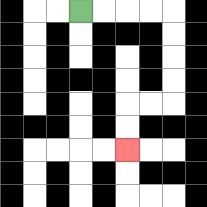{'start': '[3, 0]', 'end': '[5, 6]', 'path_directions': 'R,R,R,R,D,D,D,D,L,L,D,D', 'path_coordinates': '[[3, 0], [4, 0], [5, 0], [6, 0], [7, 0], [7, 1], [7, 2], [7, 3], [7, 4], [6, 4], [5, 4], [5, 5], [5, 6]]'}